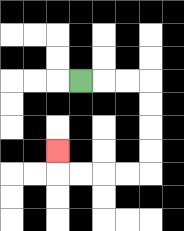{'start': '[3, 3]', 'end': '[2, 6]', 'path_directions': 'R,R,R,D,D,D,D,L,L,L,L,U', 'path_coordinates': '[[3, 3], [4, 3], [5, 3], [6, 3], [6, 4], [6, 5], [6, 6], [6, 7], [5, 7], [4, 7], [3, 7], [2, 7], [2, 6]]'}